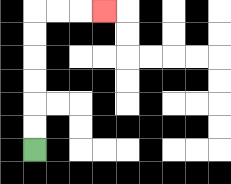{'start': '[1, 6]', 'end': '[4, 0]', 'path_directions': 'U,U,U,U,U,U,R,R,R', 'path_coordinates': '[[1, 6], [1, 5], [1, 4], [1, 3], [1, 2], [1, 1], [1, 0], [2, 0], [3, 0], [4, 0]]'}